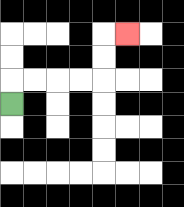{'start': '[0, 4]', 'end': '[5, 1]', 'path_directions': 'U,R,R,R,R,U,U,R', 'path_coordinates': '[[0, 4], [0, 3], [1, 3], [2, 3], [3, 3], [4, 3], [4, 2], [4, 1], [5, 1]]'}